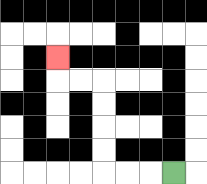{'start': '[7, 7]', 'end': '[2, 2]', 'path_directions': 'L,L,L,U,U,U,U,L,L,U', 'path_coordinates': '[[7, 7], [6, 7], [5, 7], [4, 7], [4, 6], [4, 5], [4, 4], [4, 3], [3, 3], [2, 3], [2, 2]]'}